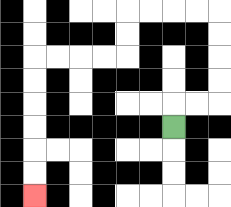{'start': '[7, 5]', 'end': '[1, 8]', 'path_directions': 'U,R,R,U,U,U,U,L,L,L,L,D,D,L,L,L,L,D,D,D,D,D,D', 'path_coordinates': '[[7, 5], [7, 4], [8, 4], [9, 4], [9, 3], [9, 2], [9, 1], [9, 0], [8, 0], [7, 0], [6, 0], [5, 0], [5, 1], [5, 2], [4, 2], [3, 2], [2, 2], [1, 2], [1, 3], [1, 4], [1, 5], [1, 6], [1, 7], [1, 8]]'}